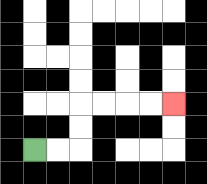{'start': '[1, 6]', 'end': '[7, 4]', 'path_directions': 'R,R,U,U,R,R,R,R', 'path_coordinates': '[[1, 6], [2, 6], [3, 6], [3, 5], [3, 4], [4, 4], [5, 4], [6, 4], [7, 4]]'}